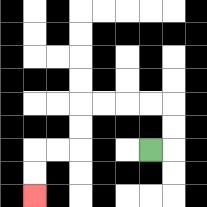{'start': '[6, 6]', 'end': '[1, 8]', 'path_directions': 'R,U,U,L,L,L,L,D,D,L,L,D,D', 'path_coordinates': '[[6, 6], [7, 6], [7, 5], [7, 4], [6, 4], [5, 4], [4, 4], [3, 4], [3, 5], [3, 6], [2, 6], [1, 6], [1, 7], [1, 8]]'}